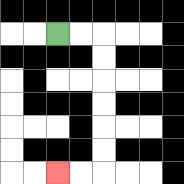{'start': '[2, 1]', 'end': '[2, 7]', 'path_directions': 'R,R,D,D,D,D,D,D,L,L', 'path_coordinates': '[[2, 1], [3, 1], [4, 1], [4, 2], [4, 3], [4, 4], [4, 5], [4, 6], [4, 7], [3, 7], [2, 7]]'}